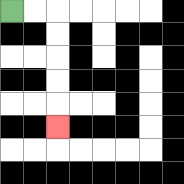{'start': '[0, 0]', 'end': '[2, 5]', 'path_directions': 'R,R,D,D,D,D,D', 'path_coordinates': '[[0, 0], [1, 0], [2, 0], [2, 1], [2, 2], [2, 3], [2, 4], [2, 5]]'}